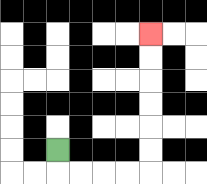{'start': '[2, 6]', 'end': '[6, 1]', 'path_directions': 'D,R,R,R,R,U,U,U,U,U,U', 'path_coordinates': '[[2, 6], [2, 7], [3, 7], [4, 7], [5, 7], [6, 7], [6, 6], [6, 5], [6, 4], [6, 3], [6, 2], [6, 1]]'}